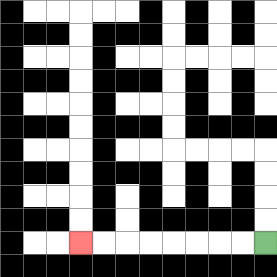{'start': '[11, 10]', 'end': '[3, 10]', 'path_directions': 'L,L,L,L,L,L,L,L', 'path_coordinates': '[[11, 10], [10, 10], [9, 10], [8, 10], [7, 10], [6, 10], [5, 10], [4, 10], [3, 10]]'}